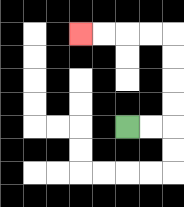{'start': '[5, 5]', 'end': '[3, 1]', 'path_directions': 'R,R,U,U,U,U,L,L,L,L', 'path_coordinates': '[[5, 5], [6, 5], [7, 5], [7, 4], [7, 3], [7, 2], [7, 1], [6, 1], [5, 1], [4, 1], [3, 1]]'}